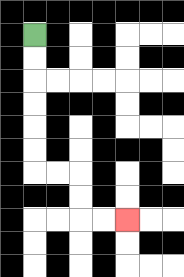{'start': '[1, 1]', 'end': '[5, 9]', 'path_directions': 'D,D,D,D,D,D,R,R,D,D,R,R', 'path_coordinates': '[[1, 1], [1, 2], [1, 3], [1, 4], [1, 5], [1, 6], [1, 7], [2, 7], [3, 7], [3, 8], [3, 9], [4, 9], [5, 9]]'}